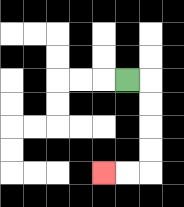{'start': '[5, 3]', 'end': '[4, 7]', 'path_directions': 'R,D,D,D,D,L,L', 'path_coordinates': '[[5, 3], [6, 3], [6, 4], [6, 5], [6, 6], [6, 7], [5, 7], [4, 7]]'}